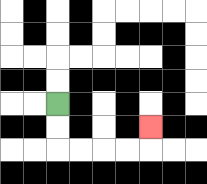{'start': '[2, 4]', 'end': '[6, 5]', 'path_directions': 'D,D,R,R,R,R,U', 'path_coordinates': '[[2, 4], [2, 5], [2, 6], [3, 6], [4, 6], [5, 6], [6, 6], [6, 5]]'}